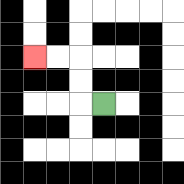{'start': '[4, 4]', 'end': '[1, 2]', 'path_directions': 'L,U,U,L,L', 'path_coordinates': '[[4, 4], [3, 4], [3, 3], [3, 2], [2, 2], [1, 2]]'}